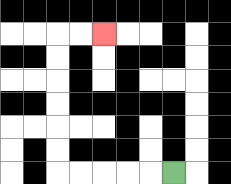{'start': '[7, 7]', 'end': '[4, 1]', 'path_directions': 'L,L,L,L,L,U,U,U,U,U,U,R,R', 'path_coordinates': '[[7, 7], [6, 7], [5, 7], [4, 7], [3, 7], [2, 7], [2, 6], [2, 5], [2, 4], [2, 3], [2, 2], [2, 1], [3, 1], [4, 1]]'}